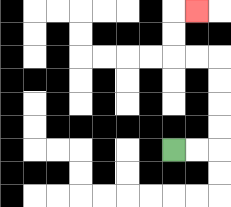{'start': '[7, 6]', 'end': '[8, 0]', 'path_directions': 'R,R,U,U,U,U,L,L,U,U,R', 'path_coordinates': '[[7, 6], [8, 6], [9, 6], [9, 5], [9, 4], [9, 3], [9, 2], [8, 2], [7, 2], [7, 1], [7, 0], [8, 0]]'}